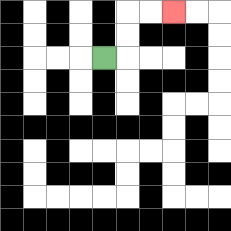{'start': '[4, 2]', 'end': '[7, 0]', 'path_directions': 'R,U,U,R,R', 'path_coordinates': '[[4, 2], [5, 2], [5, 1], [5, 0], [6, 0], [7, 0]]'}